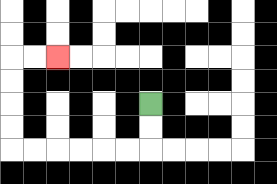{'start': '[6, 4]', 'end': '[2, 2]', 'path_directions': 'D,D,L,L,L,L,L,L,U,U,U,U,R,R', 'path_coordinates': '[[6, 4], [6, 5], [6, 6], [5, 6], [4, 6], [3, 6], [2, 6], [1, 6], [0, 6], [0, 5], [0, 4], [0, 3], [0, 2], [1, 2], [2, 2]]'}